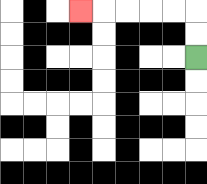{'start': '[8, 2]', 'end': '[3, 0]', 'path_directions': 'U,U,L,L,L,L,L', 'path_coordinates': '[[8, 2], [8, 1], [8, 0], [7, 0], [6, 0], [5, 0], [4, 0], [3, 0]]'}